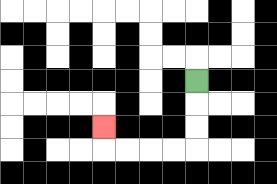{'start': '[8, 3]', 'end': '[4, 5]', 'path_directions': 'D,D,D,L,L,L,L,U', 'path_coordinates': '[[8, 3], [8, 4], [8, 5], [8, 6], [7, 6], [6, 6], [5, 6], [4, 6], [4, 5]]'}